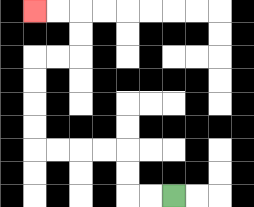{'start': '[7, 8]', 'end': '[1, 0]', 'path_directions': 'L,L,U,U,L,L,L,L,U,U,U,U,R,R,U,U,L,L', 'path_coordinates': '[[7, 8], [6, 8], [5, 8], [5, 7], [5, 6], [4, 6], [3, 6], [2, 6], [1, 6], [1, 5], [1, 4], [1, 3], [1, 2], [2, 2], [3, 2], [3, 1], [3, 0], [2, 0], [1, 0]]'}